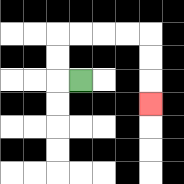{'start': '[3, 3]', 'end': '[6, 4]', 'path_directions': 'L,U,U,R,R,R,R,D,D,D', 'path_coordinates': '[[3, 3], [2, 3], [2, 2], [2, 1], [3, 1], [4, 1], [5, 1], [6, 1], [6, 2], [6, 3], [6, 4]]'}